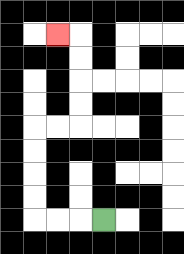{'start': '[4, 9]', 'end': '[2, 1]', 'path_directions': 'L,L,L,U,U,U,U,R,R,U,U,U,U,L', 'path_coordinates': '[[4, 9], [3, 9], [2, 9], [1, 9], [1, 8], [1, 7], [1, 6], [1, 5], [2, 5], [3, 5], [3, 4], [3, 3], [3, 2], [3, 1], [2, 1]]'}